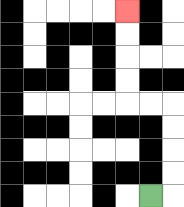{'start': '[6, 8]', 'end': '[5, 0]', 'path_directions': 'R,U,U,U,U,L,L,U,U,U,U', 'path_coordinates': '[[6, 8], [7, 8], [7, 7], [7, 6], [7, 5], [7, 4], [6, 4], [5, 4], [5, 3], [5, 2], [5, 1], [5, 0]]'}